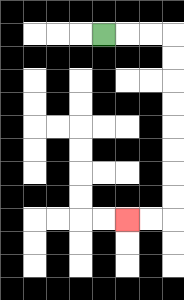{'start': '[4, 1]', 'end': '[5, 9]', 'path_directions': 'R,R,R,D,D,D,D,D,D,D,D,L,L', 'path_coordinates': '[[4, 1], [5, 1], [6, 1], [7, 1], [7, 2], [7, 3], [7, 4], [7, 5], [7, 6], [7, 7], [7, 8], [7, 9], [6, 9], [5, 9]]'}